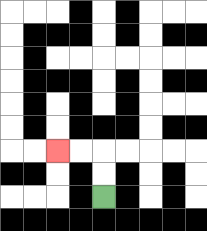{'start': '[4, 8]', 'end': '[2, 6]', 'path_directions': 'U,U,L,L', 'path_coordinates': '[[4, 8], [4, 7], [4, 6], [3, 6], [2, 6]]'}